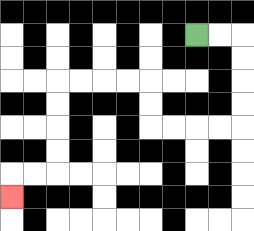{'start': '[8, 1]', 'end': '[0, 8]', 'path_directions': 'R,R,D,D,D,D,L,L,L,L,U,U,L,L,L,L,D,D,D,D,L,L,D', 'path_coordinates': '[[8, 1], [9, 1], [10, 1], [10, 2], [10, 3], [10, 4], [10, 5], [9, 5], [8, 5], [7, 5], [6, 5], [6, 4], [6, 3], [5, 3], [4, 3], [3, 3], [2, 3], [2, 4], [2, 5], [2, 6], [2, 7], [1, 7], [0, 7], [0, 8]]'}